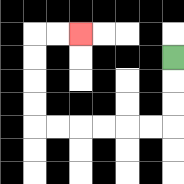{'start': '[7, 2]', 'end': '[3, 1]', 'path_directions': 'D,D,D,L,L,L,L,L,L,U,U,U,U,R,R', 'path_coordinates': '[[7, 2], [7, 3], [7, 4], [7, 5], [6, 5], [5, 5], [4, 5], [3, 5], [2, 5], [1, 5], [1, 4], [1, 3], [1, 2], [1, 1], [2, 1], [3, 1]]'}